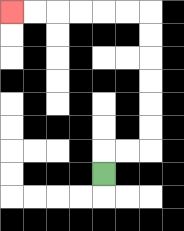{'start': '[4, 7]', 'end': '[0, 0]', 'path_directions': 'U,R,R,U,U,U,U,U,U,L,L,L,L,L,L', 'path_coordinates': '[[4, 7], [4, 6], [5, 6], [6, 6], [6, 5], [6, 4], [6, 3], [6, 2], [6, 1], [6, 0], [5, 0], [4, 0], [3, 0], [2, 0], [1, 0], [0, 0]]'}